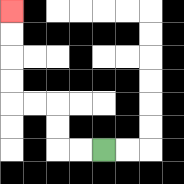{'start': '[4, 6]', 'end': '[0, 0]', 'path_directions': 'L,L,U,U,L,L,U,U,U,U', 'path_coordinates': '[[4, 6], [3, 6], [2, 6], [2, 5], [2, 4], [1, 4], [0, 4], [0, 3], [0, 2], [0, 1], [0, 0]]'}